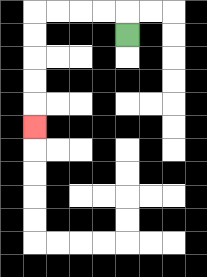{'start': '[5, 1]', 'end': '[1, 5]', 'path_directions': 'U,L,L,L,L,D,D,D,D,D', 'path_coordinates': '[[5, 1], [5, 0], [4, 0], [3, 0], [2, 0], [1, 0], [1, 1], [1, 2], [1, 3], [1, 4], [1, 5]]'}